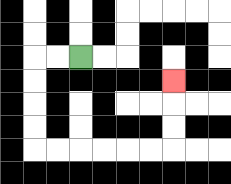{'start': '[3, 2]', 'end': '[7, 3]', 'path_directions': 'L,L,D,D,D,D,R,R,R,R,R,R,U,U,U', 'path_coordinates': '[[3, 2], [2, 2], [1, 2], [1, 3], [1, 4], [1, 5], [1, 6], [2, 6], [3, 6], [4, 6], [5, 6], [6, 6], [7, 6], [7, 5], [7, 4], [7, 3]]'}